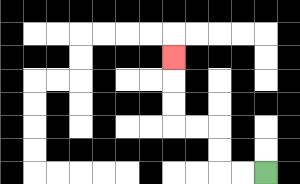{'start': '[11, 7]', 'end': '[7, 2]', 'path_directions': 'L,L,U,U,L,L,U,U,U', 'path_coordinates': '[[11, 7], [10, 7], [9, 7], [9, 6], [9, 5], [8, 5], [7, 5], [7, 4], [7, 3], [7, 2]]'}